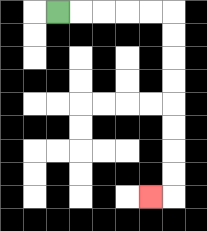{'start': '[2, 0]', 'end': '[6, 8]', 'path_directions': 'R,R,R,R,R,D,D,D,D,D,D,D,D,L', 'path_coordinates': '[[2, 0], [3, 0], [4, 0], [5, 0], [6, 0], [7, 0], [7, 1], [7, 2], [7, 3], [7, 4], [7, 5], [7, 6], [7, 7], [7, 8], [6, 8]]'}